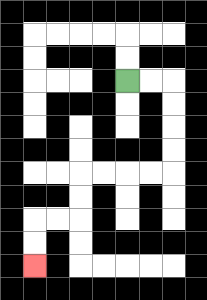{'start': '[5, 3]', 'end': '[1, 11]', 'path_directions': 'R,R,D,D,D,D,L,L,L,L,D,D,L,L,D,D', 'path_coordinates': '[[5, 3], [6, 3], [7, 3], [7, 4], [7, 5], [7, 6], [7, 7], [6, 7], [5, 7], [4, 7], [3, 7], [3, 8], [3, 9], [2, 9], [1, 9], [1, 10], [1, 11]]'}